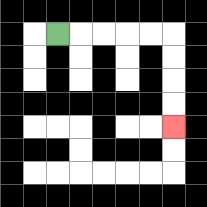{'start': '[2, 1]', 'end': '[7, 5]', 'path_directions': 'R,R,R,R,R,D,D,D,D', 'path_coordinates': '[[2, 1], [3, 1], [4, 1], [5, 1], [6, 1], [7, 1], [7, 2], [7, 3], [7, 4], [7, 5]]'}